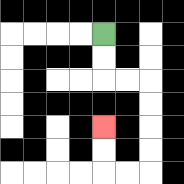{'start': '[4, 1]', 'end': '[4, 5]', 'path_directions': 'D,D,R,R,D,D,D,D,L,L,U,U', 'path_coordinates': '[[4, 1], [4, 2], [4, 3], [5, 3], [6, 3], [6, 4], [6, 5], [6, 6], [6, 7], [5, 7], [4, 7], [4, 6], [4, 5]]'}